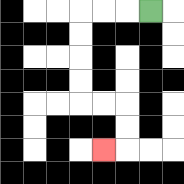{'start': '[6, 0]', 'end': '[4, 6]', 'path_directions': 'L,L,L,D,D,D,D,R,R,D,D,L', 'path_coordinates': '[[6, 0], [5, 0], [4, 0], [3, 0], [3, 1], [3, 2], [3, 3], [3, 4], [4, 4], [5, 4], [5, 5], [5, 6], [4, 6]]'}